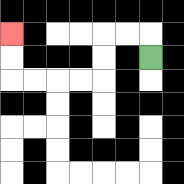{'start': '[6, 2]', 'end': '[0, 1]', 'path_directions': 'U,L,L,D,D,L,L,L,L,U,U', 'path_coordinates': '[[6, 2], [6, 1], [5, 1], [4, 1], [4, 2], [4, 3], [3, 3], [2, 3], [1, 3], [0, 3], [0, 2], [0, 1]]'}